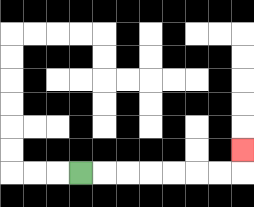{'start': '[3, 7]', 'end': '[10, 6]', 'path_directions': 'R,R,R,R,R,R,R,U', 'path_coordinates': '[[3, 7], [4, 7], [5, 7], [6, 7], [7, 7], [8, 7], [9, 7], [10, 7], [10, 6]]'}